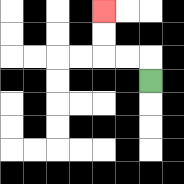{'start': '[6, 3]', 'end': '[4, 0]', 'path_directions': 'U,L,L,U,U', 'path_coordinates': '[[6, 3], [6, 2], [5, 2], [4, 2], [4, 1], [4, 0]]'}